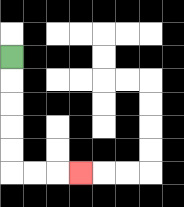{'start': '[0, 2]', 'end': '[3, 7]', 'path_directions': 'D,D,D,D,D,R,R,R', 'path_coordinates': '[[0, 2], [0, 3], [0, 4], [0, 5], [0, 6], [0, 7], [1, 7], [2, 7], [3, 7]]'}